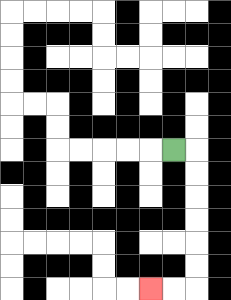{'start': '[7, 6]', 'end': '[6, 12]', 'path_directions': 'R,D,D,D,D,D,D,L,L', 'path_coordinates': '[[7, 6], [8, 6], [8, 7], [8, 8], [8, 9], [8, 10], [8, 11], [8, 12], [7, 12], [6, 12]]'}